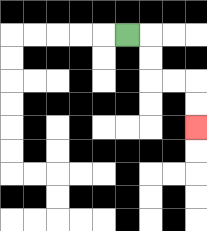{'start': '[5, 1]', 'end': '[8, 5]', 'path_directions': 'R,D,D,R,R,D,D', 'path_coordinates': '[[5, 1], [6, 1], [6, 2], [6, 3], [7, 3], [8, 3], [8, 4], [8, 5]]'}